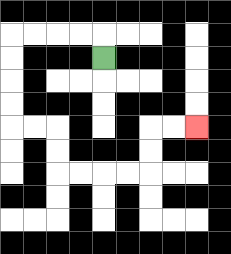{'start': '[4, 2]', 'end': '[8, 5]', 'path_directions': 'U,L,L,L,L,D,D,D,D,R,R,D,D,R,R,R,R,U,U,R,R', 'path_coordinates': '[[4, 2], [4, 1], [3, 1], [2, 1], [1, 1], [0, 1], [0, 2], [0, 3], [0, 4], [0, 5], [1, 5], [2, 5], [2, 6], [2, 7], [3, 7], [4, 7], [5, 7], [6, 7], [6, 6], [6, 5], [7, 5], [8, 5]]'}